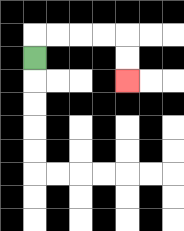{'start': '[1, 2]', 'end': '[5, 3]', 'path_directions': 'U,R,R,R,R,D,D', 'path_coordinates': '[[1, 2], [1, 1], [2, 1], [3, 1], [4, 1], [5, 1], [5, 2], [5, 3]]'}